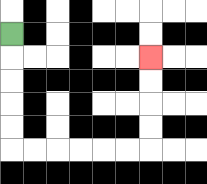{'start': '[0, 1]', 'end': '[6, 2]', 'path_directions': 'D,D,D,D,D,R,R,R,R,R,R,U,U,U,U', 'path_coordinates': '[[0, 1], [0, 2], [0, 3], [0, 4], [0, 5], [0, 6], [1, 6], [2, 6], [3, 6], [4, 6], [5, 6], [6, 6], [6, 5], [6, 4], [6, 3], [6, 2]]'}